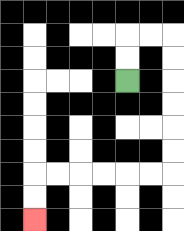{'start': '[5, 3]', 'end': '[1, 9]', 'path_directions': 'U,U,R,R,D,D,D,D,D,D,L,L,L,L,L,L,D,D', 'path_coordinates': '[[5, 3], [5, 2], [5, 1], [6, 1], [7, 1], [7, 2], [7, 3], [7, 4], [7, 5], [7, 6], [7, 7], [6, 7], [5, 7], [4, 7], [3, 7], [2, 7], [1, 7], [1, 8], [1, 9]]'}